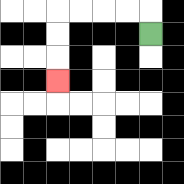{'start': '[6, 1]', 'end': '[2, 3]', 'path_directions': 'U,L,L,L,L,D,D,D', 'path_coordinates': '[[6, 1], [6, 0], [5, 0], [4, 0], [3, 0], [2, 0], [2, 1], [2, 2], [2, 3]]'}